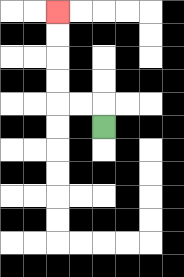{'start': '[4, 5]', 'end': '[2, 0]', 'path_directions': 'U,L,L,U,U,U,U', 'path_coordinates': '[[4, 5], [4, 4], [3, 4], [2, 4], [2, 3], [2, 2], [2, 1], [2, 0]]'}